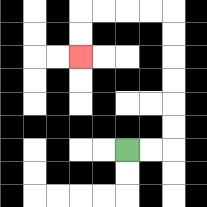{'start': '[5, 6]', 'end': '[3, 2]', 'path_directions': 'R,R,U,U,U,U,U,U,L,L,L,L,D,D', 'path_coordinates': '[[5, 6], [6, 6], [7, 6], [7, 5], [7, 4], [7, 3], [7, 2], [7, 1], [7, 0], [6, 0], [5, 0], [4, 0], [3, 0], [3, 1], [3, 2]]'}